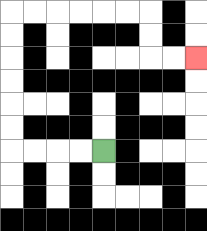{'start': '[4, 6]', 'end': '[8, 2]', 'path_directions': 'L,L,L,L,U,U,U,U,U,U,R,R,R,R,R,R,D,D,R,R', 'path_coordinates': '[[4, 6], [3, 6], [2, 6], [1, 6], [0, 6], [0, 5], [0, 4], [0, 3], [0, 2], [0, 1], [0, 0], [1, 0], [2, 0], [3, 0], [4, 0], [5, 0], [6, 0], [6, 1], [6, 2], [7, 2], [8, 2]]'}